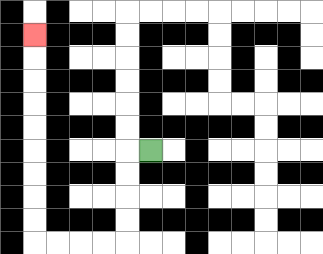{'start': '[6, 6]', 'end': '[1, 1]', 'path_directions': 'L,D,D,D,D,L,L,L,L,U,U,U,U,U,U,U,U,U', 'path_coordinates': '[[6, 6], [5, 6], [5, 7], [5, 8], [5, 9], [5, 10], [4, 10], [3, 10], [2, 10], [1, 10], [1, 9], [1, 8], [1, 7], [1, 6], [1, 5], [1, 4], [1, 3], [1, 2], [1, 1]]'}